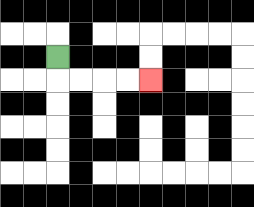{'start': '[2, 2]', 'end': '[6, 3]', 'path_directions': 'D,R,R,R,R', 'path_coordinates': '[[2, 2], [2, 3], [3, 3], [4, 3], [5, 3], [6, 3]]'}